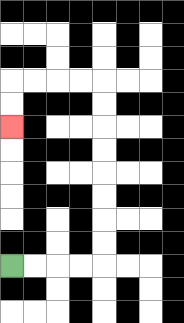{'start': '[0, 11]', 'end': '[0, 5]', 'path_directions': 'R,R,R,R,U,U,U,U,U,U,U,U,L,L,L,L,D,D', 'path_coordinates': '[[0, 11], [1, 11], [2, 11], [3, 11], [4, 11], [4, 10], [4, 9], [4, 8], [4, 7], [4, 6], [4, 5], [4, 4], [4, 3], [3, 3], [2, 3], [1, 3], [0, 3], [0, 4], [0, 5]]'}